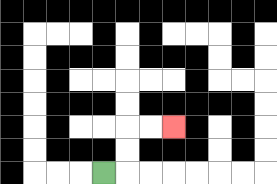{'start': '[4, 7]', 'end': '[7, 5]', 'path_directions': 'R,U,U,R,R', 'path_coordinates': '[[4, 7], [5, 7], [5, 6], [5, 5], [6, 5], [7, 5]]'}